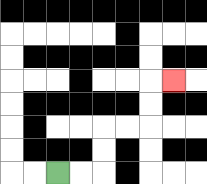{'start': '[2, 7]', 'end': '[7, 3]', 'path_directions': 'R,R,U,U,R,R,U,U,R', 'path_coordinates': '[[2, 7], [3, 7], [4, 7], [4, 6], [4, 5], [5, 5], [6, 5], [6, 4], [6, 3], [7, 3]]'}